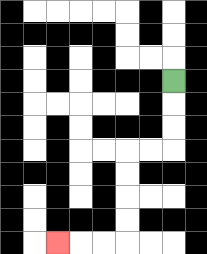{'start': '[7, 3]', 'end': '[2, 10]', 'path_directions': 'D,D,D,L,L,D,D,D,D,L,L,L', 'path_coordinates': '[[7, 3], [7, 4], [7, 5], [7, 6], [6, 6], [5, 6], [5, 7], [5, 8], [5, 9], [5, 10], [4, 10], [3, 10], [2, 10]]'}